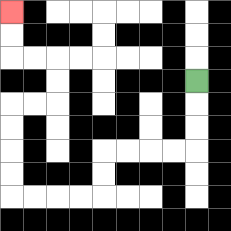{'start': '[8, 3]', 'end': '[0, 0]', 'path_directions': 'D,D,D,L,L,L,L,D,D,L,L,L,L,U,U,U,U,R,R,U,U,L,L,U,U', 'path_coordinates': '[[8, 3], [8, 4], [8, 5], [8, 6], [7, 6], [6, 6], [5, 6], [4, 6], [4, 7], [4, 8], [3, 8], [2, 8], [1, 8], [0, 8], [0, 7], [0, 6], [0, 5], [0, 4], [1, 4], [2, 4], [2, 3], [2, 2], [1, 2], [0, 2], [0, 1], [0, 0]]'}